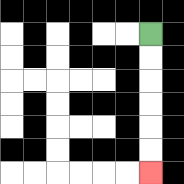{'start': '[6, 1]', 'end': '[6, 7]', 'path_directions': 'D,D,D,D,D,D', 'path_coordinates': '[[6, 1], [6, 2], [6, 3], [6, 4], [6, 5], [6, 6], [6, 7]]'}